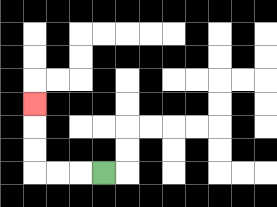{'start': '[4, 7]', 'end': '[1, 4]', 'path_directions': 'L,L,L,U,U,U', 'path_coordinates': '[[4, 7], [3, 7], [2, 7], [1, 7], [1, 6], [1, 5], [1, 4]]'}